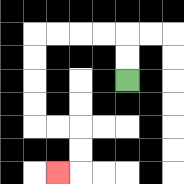{'start': '[5, 3]', 'end': '[2, 7]', 'path_directions': 'U,U,L,L,L,L,D,D,D,D,R,R,D,D,L', 'path_coordinates': '[[5, 3], [5, 2], [5, 1], [4, 1], [3, 1], [2, 1], [1, 1], [1, 2], [1, 3], [1, 4], [1, 5], [2, 5], [3, 5], [3, 6], [3, 7], [2, 7]]'}